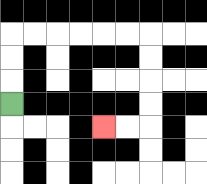{'start': '[0, 4]', 'end': '[4, 5]', 'path_directions': 'U,U,U,R,R,R,R,R,R,D,D,D,D,L,L', 'path_coordinates': '[[0, 4], [0, 3], [0, 2], [0, 1], [1, 1], [2, 1], [3, 1], [4, 1], [5, 1], [6, 1], [6, 2], [6, 3], [6, 4], [6, 5], [5, 5], [4, 5]]'}